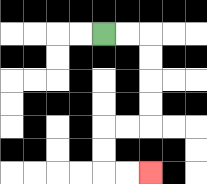{'start': '[4, 1]', 'end': '[6, 7]', 'path_directions': 'R,R,D,D,D,D,L,L,D,D,R,R', 'path_coordinates': '[[4, 1], [5, 1], [6, 1], [6, 2], [6, 3], [6, 4], [6, 5], [5, 5], [4, 5], [4, 6], [4, 7], [5, 7], [6, 7]]'}